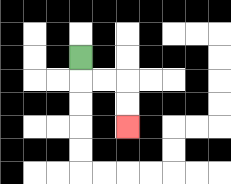{'start': '[3, 2]', 'end': '[5, 5]', 'path_directions': 'D,R,R,D,D', 'path_coordinates': '[[3, 2], [3, 3], [4, 3], [5, 3], [5, 4], [5, 5]]'}